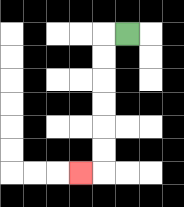{'start': '[5, 1]', 'end': '[3, 7]', 'path_directions': 'L,D,D,D,D,D,D,L', 'path_coordinates': '[[5, 1], [4, 1], [4, 2], [4, 3], [4, 4], [4, 5], [4, 6], [4, 7], [3, 7]]'}